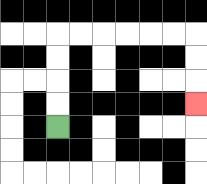{'start': '[2, 5]', 'end': '[8, 4]', 'path_directions': 'U,U,U,U,R,R,R,R,R,R,D,D,D', 'path_coordinates': '[[2, 5], [2, 4], [2, 3], [2, 2], [2, 1], [3, 1], [4, 1], [5, 1], [6, 1], [7, 1], [8, 1], [8, 2], [8, 3], [8, 4]]'}